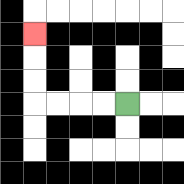{'start': '[5, 4]', 'end': '[1, 1]', 'path_directions': 'L,L,L,L,U,U,U', 'path_coordinates': '[[5, 4], [4, 4], [3, 4], [2, 4], [1, 4], [1, 3], [1, 2], [1, 1]]'}